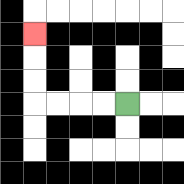{'start': '[5, 4]', 'end': '[1, 1]', 'path_directions': 'L,L,L,L,U,U,U', 'path_coordinates': '[[5, 4], [4, 4], [3, 4], [2, 4], [1, 4], [1, 3], [1, 2], [1, 1]]'}